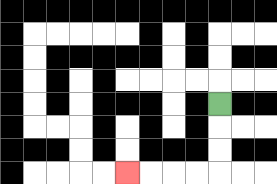{'start': '[9, 4]', 'end': '[5, 7]', 'path_directions': 'D,D,D,L,L,L,L', 'path_coordinates': '[[9, 4], [9, 5], [9, 6], [9, 7], [8, 7], [7, 7], [6, 7], [5, 7]]'}